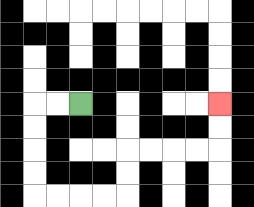{'start': '[3, 4]', 'end': '[9, 4]', 'path_directions': 'L,L,D,D,D,D,R,R,R,R,U,U,R,R,R,R,U,U', 'path_coordinates': '[[3, 4], [2, 4], [1, 4], [1, 5], [1, 6], [1, 7], [1, 8], [2, 8], [3, 8], [4, 8], [5, 8], [5, 7], [5, 6], [6, 6], [7, 6], [8, 6], [9, 6], [9, 5], [9, 4]]'}